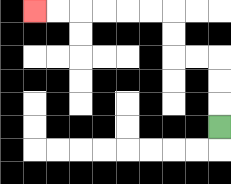{'start': '[9, 5]', 'end': '[1, 0]', 'path_directions': 'U,U,U,L,L,U,U,L,L,L,L,L,L', 'path_coordinates': '[[9, 5], [9, 4], [9, 3], [9, 2], [8, 2], [7, 2], [7, 1], [7, 0], [6, 0], [5, 0], [4, 0], [3, 0], [2, 0], [1, 0]]'}